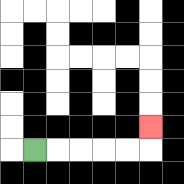{'start': '[1, 6]', 'end': '[6, 5]', 'path_directions': 'R,R,R,R,R,U', 'path_coordinates': '[[1, 6], [2, 6], [3, 6], [4, 6], [5, 6], [6, 6], [6, 5]]'}